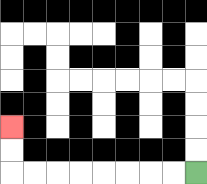{'start': '[8, 7]', 'end': '[0, 5]', 'path_directions': 'L,L,L,L,L,L,L,L,U,U', 'path_coordinates': '[[8, 7], [7, 7], [6, 7], [5, 7], [4, 7], [3, 7], [2, 7], [1, 7], [0, 7], [0, 6], [0, 5]]'}